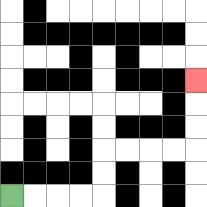{'start': '[0, 8]', 'end': '[8, 3]', 'path_directions': 'R,R,R,R,U,U,R,R,R,R,U,U,U', 'path_coordinates': '[[0, 8], [1, 8], [2, 8], [3, 8], [4, 8], [4, 7], [4, 6], [5, 6], [6, 6], [7, 6], [8, 6], [8, 5], [8, 4], [8, 3]]'}